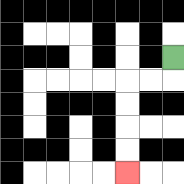{'start': '[7, 2]', 'end': '[5, 7]', 'path_directions': 'D,L,L,D,D,D,D', 'path_coordinates': '[[7, 2], [7, 3], [6, 3], [5, 3], [5, 4], [5, 5], [5, 6], [5, 7]]'}